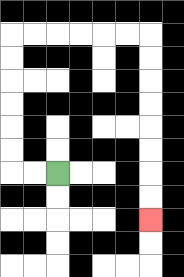{'start': '[2, 7]', 'end': '[6, 9]', 'path_directions': 'L,L,U,U,U,U,U,U,R,R,R,R,R,R,D,D,D,D,D,D,D,D', 'path_coordinates': '[[2, 7], [1, 7], [0, 7], [0, 6], [0, 5], [0, 4], [0, 3], [0, 2], [0, 1], [1, 1], [2, 1], [3, 1], [4, 1], [5, 1], [6, 1], [6, 2], [6, 3], [6, 4], [6, 5], [6, 6], [6, 7], [6, 8], [6, 9]]'}